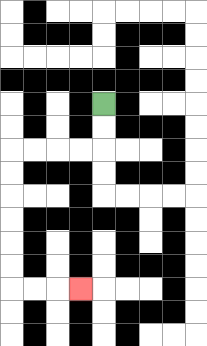{'start': '[4, 4]', 'end': '[3, 12]', 'path_directions': 'D,D,L,L,L,L,D,D,D,D,D,D,R,R,R', 'path_coordinates': '[[4, 4], [4, 5], [4, 6], [3, 6], [2, 6], [1, 6], [0, 6], [0, 7], [0, 8], [0, 9], [0, 10], [0, 11], [0, 12], [1, 12], [2, 12], [3, 12]]'}